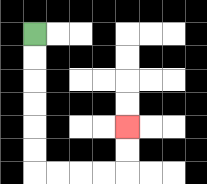{'start': '[1, 1]', 'end': '[5, 5]', 'path_directions': 'D,D,D,D,D,D,R,R,R,R,U,U', 'path_coordinates': '[[1, 1], [1, 2], [1, 3], [1, 4], [1, 5], [1, 6], [1, 7], [2, 7], [3, 7], [4, 7], [5, 7], [5, 6], [5, 5]]'}